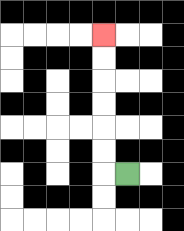{'start': '[5, 7]', 'end': '[4, 1]', 'path_directions': 'L,U,U,U,U,U,U', 'path_coordinates': '[[5, 7], [4, 7], [4, 6], [4, 5], [4, 4], [4, 3], [4, 2], [4, 1]]'}